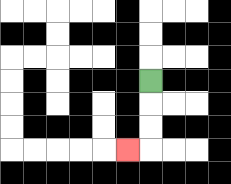{'start': '[6, 3]', 'end': '[5, 6]', 'path_directions': 'D,D,D,L', 'path_coordinates': '[[6, 3], [6, 4], [6, 5], [6, 6], [5, 6]]'}